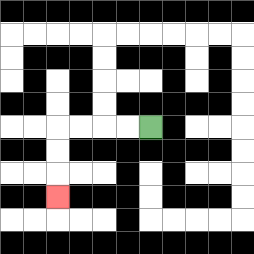{'start': '[6, 5]', 'end': '[2, 8]', 'path_directions': 'L,L,L,L,D,D,D', 'path_coordinates': '[[6, 5], [5, 5], [4, 5], [3, 5], [2, 5], [2, 6], [2, 7], [2, 8]]'}